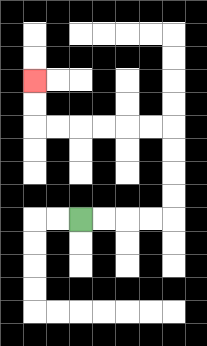{'start': '[3, 9]', 'end': '[1, 3]', 'path_directions': 'R,R,R,R,U,U,U,U,L,L,L,L,L,L,U,U', 'path_coordinates': '[[3, 9], [4, 9], [5, 9], [6, 9], [7, 9], [7, 8], [7, 7], [7, 6], [7, 5], [6, 5], [5, 5], [4, 5], [3, 5], [2, 5], [1, 5], [1, 4], [1, 3]]'}